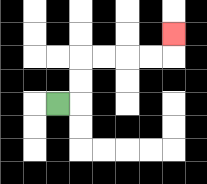{'start': '[2, 4]', 'end': '[7, 1]', 'path_directions': 'R,U,U,R,R,R,R,U', 'path_coordinates': '[[2, 4], [3, 4], [3, 3], [3, 2], [4, 2], [5, 2], [6, 2], [7, 2], [7, 1]]'}